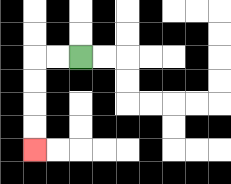{'start': '[3, 2]', 'end': '[1, 6]', 'path_directions': 'L,L,D,D,D,D', 'path_coordinates': '[[3, 2], [2, 2], [1, 2], [1, 3], [1, 4], [1, 5], [1, 6]]'}